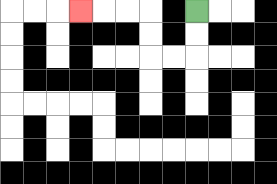{'start': '[8, 0]', 'end': '[3, 0]', 'path_directions': 'D,D,L,L,U,U,L,L,L', 'path_coordinates': '[[8, 0], [8, 1], [8, 2], [7, 2], [6, 2], [6, 1], [6, 0], [5, 0], [4, 0], [3, 0]]'}